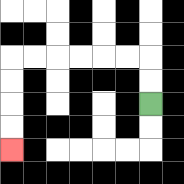{'start': '[6, 4]', 'end': '[0, 6]', 'path_directions': 'U,U,L,L,L,L,L,L,D,D,D,D', 'path_coordinates': '[[6, 4], [6, 3], [6, 2], [5, 2], [4, 2], [3, 2], [2, 2], [1, 2], [0, 2], [0, 3], [0, 4], [0, 5], [0, 6]]'}